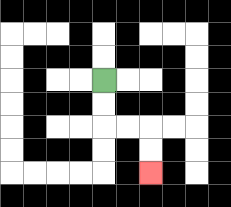{'start': '[4, 3]', 'end': '[6, 7]', 'path_directions': 'D,D,R,R,D,D', 'path_coordinates': '[[4, 3], [4, 4], [4, 5], [5, 5], [6, 5], [6, 6], [6, 7]]'}